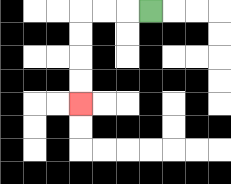{'start': '[6, 0]', 'end': '[3, 4]', 'path_directions': 'L,L,L,D,D,D,D', 'path_coordinates': '[[6, 0], [5, 0], [4, 0], [3, 0], [3, 1], [3, 2], [3, 3], [3, 4]]'}